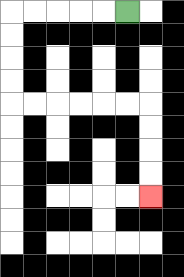{'start': '[5, 0]', 'end': '[6, 8]', 'path_directions': 'L,L,L,L,L,D,D,D,D,R,R,R,R,R,R,D,D,D,D', 'path_coordinates': '[[5, 0], [4, 0], [3, 0], [2, 0], [1, 0], [0, 0], [0, 1], [0, 2], [0, 3], [0, 4], [1, 4], [2, 4], [3, 4], [4, 4], [5, 4], [6, 4], [6, 5], [6, 6], [6, 7], [6, 8]]'}